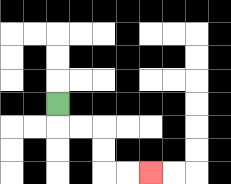{'start': '[2, 4]', 'end': '[6, 7]', 'path_directions': 'D,R,R,D,D,R,R', 'path_coordinates': '[[2, 4], [2, 5], [3, 5], [4, 5], [4, 6], [4, 7], [5, 7], [6, 7]]'}